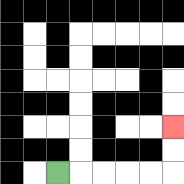{'start': '[2, 7]', 'end': '[7, 5]', 'path_directions': 'R,R,R,R,R,U,U', 'path_coordinates': '[[2, 7], [3, 7], [4, 7], [5, 7], [6, 7], [7, 7], [7, 6], [7, 5]]'}